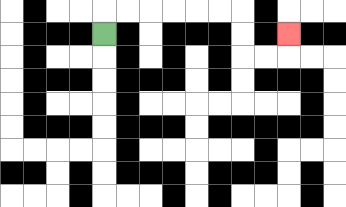{'start': '[4, 1]', 'end': '[12, 1]', 'path_directions': 'U,R,R,R,R,R,R,D,D,R,R,U', 'path_coordinates': '[[4, 1], [4, 0], [5, 0], [6, 0], [7, 0], [8, 0], [9, 0], [10, 0], [10, 1], [10, 2], [11, 2], [12, 2], [12, 1]]'}